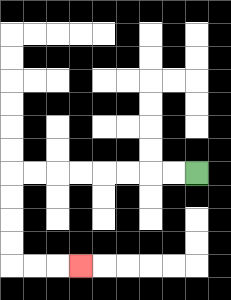{'start': '[8, 7]', 'end': '[3, 11]', 'path_directions': 'L,L,L,L,L,L,L,L,D,D,D,D,R,R,R', 'path_coordinates': '[[8, 7], [7, 7], [6, 7], [5, 7], [4, 7], [3, 7], [2, 7], [1, 7], [0, 7], [0, 8], [0, 9], [0, 10], [0, 11], [1, 11], [2, 11], [3, 11]]'}